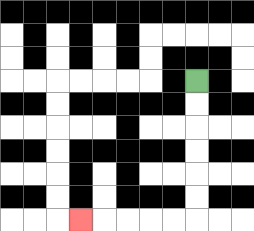{'start': '[8, 3]', 'end': '[3, 9]', 'path_directions': 'D,D,D,D,D,D,L,L,L,L,L', 'path_coordinates': '[[8, 3], [8, 4], [8, 5], [8, 6], [8, 7], [8, 8], [8, 9], [7, 9], [6, 9], [5, 9], [4, 9], [3, 9]]'}